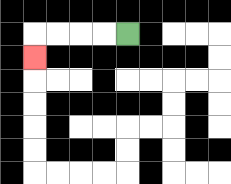{'start': '[5, 1]', 'end': '[1, 2]', 'path_directions': 'L,L,L,L,D', 'path_coordinates': '[[5, 1], [4, 1], [3, 1], [2, 1], [1, 1], [1, 2]]'}